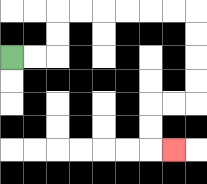{'start': '[0, 2]', 'end': '[7, 6]', 'path_directions': 'R,R,U,U,R,R,R,R,R,R,D,D,D,D,L,L,D,D,R', 'path_coordinates': '[[0, 2], [1, 2], [2, 2], [2, 1], [2, 0], [3, 0], [4, 0], [5, 0], [6, 0], [7, 0], [8, 0], [8, 1], [8, 2], [8, 3], [8, 4], [7, 4], [6, 4], [6, 5], [6, 6], [7, 6]]'}